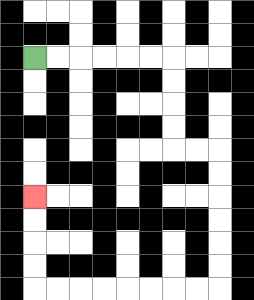{'start': '[1, 2]', 'end': '[1, 8]', 'path_directions': 'R,R,R,R,R,R,D,D,D,D,R,R,D,D,D,D,D,D,L,L,L,L,L,L,L,L,U,U,U,U', 'path_coordinates': '[[1, 2], [2, 2], [3, 2], [4, 2], [5, 2], [6, 2], [7, 2], [7, 3], [7, 4], [7, 5], [7, 6], [8, 6], [9, 6], [9, 7], [9, 8], [9, 9], [9, 10], [9, 11], [9, 12], [8, 12], [7, 12], [6, 12], [5, 12], [4, 12], [3, 12], [2, 12], [1, 12], [1, 11], [1, 10], [1, 9], [1, 8]]'}